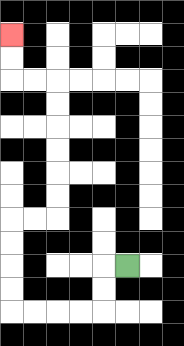{'start': '[5, 11]', 'end': '[0, 1]', 'path_directions': 'L,D,D,L,L,L,L,U,U,U,U,R,R,U,U,U,U,U,U,L,L,U,U', 'path_coordinates': '[[5, 11], [4, 11], [4, 12], [4, 13], [3, 13], [2, 13], [1, 13], [0, 13], [0, 12], [0, 11], [0, 10], [0, 9], [1, 9], [2, 9], [2, 8], [2, 7], [2, 6], [2, 5], [2, 4], [2, 3], [1, 3], [0, 3], [0, 2], [0, 1]]'}